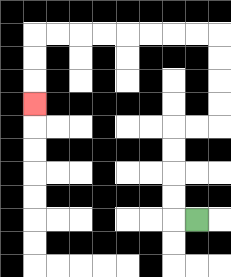{'start': '[8, 9]', 'end': '[1, 4]', 'path_directions': 'L,U,U,U,U,R,R,U,U,U,U,L,L,L,L,L,L,L,L,D,D,D', 'path_coordinates': '[[8, 9], [7, 9], [7, 8], [7, 7], [7, 6], [7, 5], [8, 5], [9, 5], [9, 4], [9, 3], [9, 2], [9, 1], [8, 1], [7, 1], [6, 1], [5, 1], [4, 1], [3, 1], [2, 1], [1, 1], [1, 2], [1, 3], [1, 4]]'}